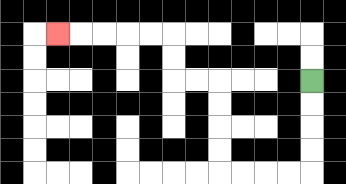{'start': '[13, 3]', 'end': '[2, 1]', 'path_directions': 'D,D,D,D,L,L,L,L,U,U,U,U,L,L,U,U,L,L,L,L,L', 'path_coordinates': '[[13, 3], [13, 4], [13, 5], [13, 6], [13, 7], [12, 7], [11, 7], [10, 7], [9, 7], [9, 6], [9, 5], [9, 4], [9, 3], [8, 3], [7, 3], [7, 2], [7, 1], [6, 1], [5, 1], [4, 1], [3, 1], [2, 1]]'}